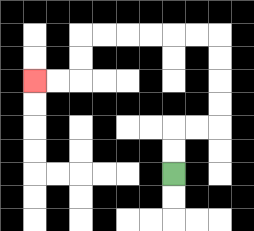{'start': '[7, 7]', 'end': '[1, 3]', 'path_directions': 'U,U,R,R,U,U,U,U,L,L,L,L,L,L,D,D,L,L', 'path_coordinates': '[[7, 7], [7, 6], [7, 5], [8, 5], [9, 5], [9, 4], [9, 3], [9, 2], [9, 1], [8, 1], [7, 1], [6, 1], [5, 1], [4, 1], [3, 1], [3, 2], [3, 3], [2, 3], [1, 3]]'}